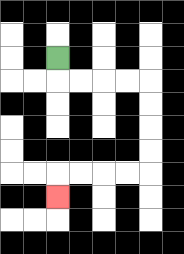{'start': '[2, 2]', 'end': '[2, 8]', 'path_directions': 'D,R,R,R,R,D,D,D,D,L,L,L,L,D', 'path_coordinates': '[[2, 2], [2, 3], [3, 3], [4, 3], [5, 3], [6, 3], [6, 4], [6, 5], [6, 6], [6, 7], [5, 7], [4, 7], [3, 7], [2, 7], [2, 8]]'}